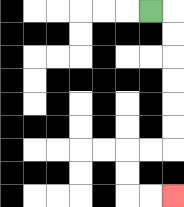{'start': '[6, 0]', 'end': '[7, 8]', 'path_directions': 'R,D,D,D,D,D,D,L,L,D,D,R,R', 'path_coordinates': '[[6, 0], [7, 0], [7, 1], [7, 2], [7, 3], [7, 4], [7, 5], [7, 6], [6, 6], [5, 6], [5, 7], [5, 8], [6, 8], [7, 8]]'}